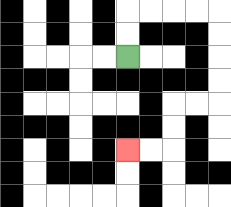{'start': '[5, 2]', 'end': '[5, 6]', 'path_directions': 'U,U,R,R,R,R,D,D,D,D,L,L,D,D,L,L', 'path_coordinates': '[[5, 2], [5, 1], [5, 0], [6, 0], [7, 0], [8, 0], [9, 0], [9, 1], [9, 2], [9, 3], [9, 4], [8, 4], [7, 4], [7, 5], [7, 6], [6, 6], [5, 6]]'}